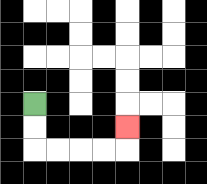{'start': '[1, 4]', 'end': '[5, 5]', 'path_directions': 'D,D,R,R,R,R,U', 'path_coordinates': '[[1, 4], [1, 5], [1, 6], [2, 6], [3, 6], [4, 6], [5, 6], [5, 5]]'}